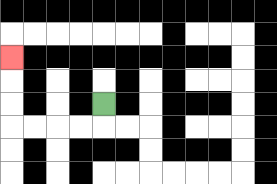{'start': '[4, 4]', 'end': '[0, 2]', 'path_directions': 'D,L,L,L,L,U,U,U', 'path_coordinates': '[[4, 4], [4, 5], [3, 5], [2, 5], [1, 5], [0, 5], [0, 4], [0, 3], [0, 2]]'}